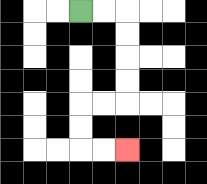{'start': '[3, 0]', 'end': '[5, 6]', 'path_directions': 'R,R,D,D,D,D,L,L,D,D,R,R', 'path_coordinates': '[[3, 0], [4, 0], [5, 0], [5, 1], [5, 2], [5, 3], [5, 4], [4, 4], [3, 4], [3, 5], [3, 6], [4, 6], [5, 6]]'}